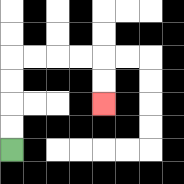{'start': '[0, 6]', 'end': '[4, 4]', 'path_directions': 'U,U,U,U,R,R,R,R,D,D', 'path_coordinates': '[[0, 6], [0, 5], [0, 4], [0, 3], [0, 2], [1, 2], [2, 2], [3, 2], [4, 2], [4, 3], [4, 4]]'}